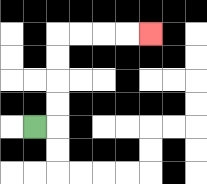{'start': '[1, 5]', 'end': '[6, 1]', 'path_directions': 'R,U,U,U,U,R,R,R,R', 'path_coordinates': '[[1, 5], [2, 5], [2, 4], [2, 3], [2, 2], [2, 1], [3, 1], [4, 1], [5, 1], [6, 1]]'}